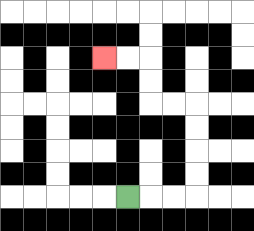{'start': '[5, 8]', 'end': '[4, 2]', 'path_directions': 'R,R,R,U,U,U,U,L,L,U,U,L,L', 'path_coordinates': '[[5, 8], [6, 8], [7, 8], [8, 8], [8, 7], [8, 6], [8, 5], [8, 4], [7, 4], [6, 4], [6, 3], [6, 2], [5, 2], [4, 2]]'}